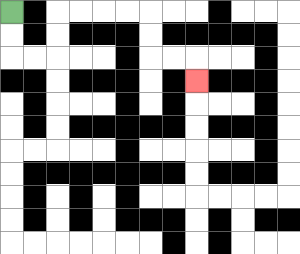{'start': '[0, 0]', 'end': '[8, 3]', 'path_directions': 'D,D,R,R,U,U,R,R,R,R,D,D,R,R,D', 'path_coordinates': '[[0, 0], [0, 1], [0, 2], [1, 2], [2, 2], [2, 1], [2, 0], [3, 0], [4, 0], [5, 0], [6, 0], [6, 1], [6, 2], [7, 2], [8, 2], [8, 3]]'}